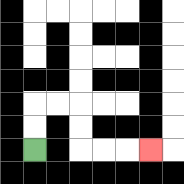{'start': '[1, 6]', 'end': '[6, 6]', 'path_directions': 'U,U,R,R,D,D,R,R,R', 'path_coordinates': '[[1, 6], [1, 5], [1, 4], [2, 4], [3, 4], [3, 5], [3, 6], [4, 6], [5, 6], [6, 6]]'}